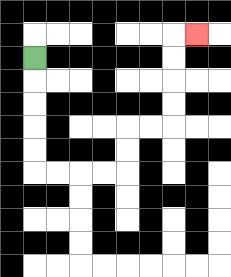{'start': '[1, 2]', 'end': '[8, 1]', 'path_directions': 'D,D,D,D,D,R,R,R,R,U,U,R,R,U,U,U,U,R', 'path_coordinates': '[[1, 2], [1, 3], [1, 4], [1, 5], [1, 6], [1, 7], [2, 7], [3, 7], [4, 7], [5, 7], [5, 6], [5, 5], [6, 5], [7, 5], [7, 4], [7, 3], [7, 2], [7, 1], [8, 1]]'}